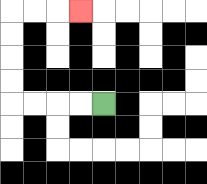{'start': '[4, 4]', 'end': '[3, 0]', 'path_directions': 'L,L,L,L,U,U,U,U,R,R,R', 'path_coordinates': '[[4, 4], [3, 4], [2, 4], [1, 4], [0, 4], [0, 3], [0, 2], [0, 1], [0, 0], [1, 0], [2, 0], [3, 0]]'}